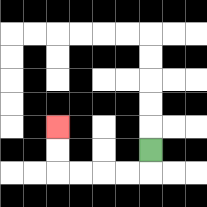{'start': '[6, 6]', 'end': '[2, 5]', 'path_directions': 'D,L,L,L,L,U,U', 'path_coordinates': '[[6, 6], [6, 7], [5, 7], [4, 7], [3, 7], [2, 7], [2, 6], [2, 5]]'}